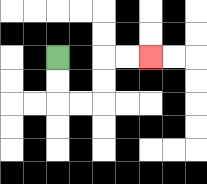{'start': '[2, 2]', 'end': '[6, 2]', 'path_directions': 'D,D,R,R,U,U,R,R', 'path_coordinates': '[[2, 2], [2, 3], [2, 4], [3, 4], [4, 4], [4, 3], [4, 2], [5, 2], [6, 2]]'}